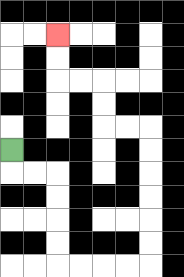{'start': '[0, 6]', 'end': '[2, 1]', 'path_directions': 'D,R,R,D,D,D,D,R,R,R,R,U,U,U,U,U,U,L,L,U,U,L,L,U,U', 'path_coordinates': '[[0, 6], [0, 7], [1, 7], [2, 7], [2, 8], [2, 9], [2, 10], [2, 11], [3, 11], [4, 11], [5, 11], [6, 11], [6, 10], [6, 9], [6, 8], [6, 7], [6, 6], [6, 5], [5, 5], [4, 5], [4, 4], [4, 3], [3, 3], [2, 3], [2, 2], [2, 1]]'}